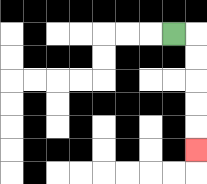{'start': '[7, 1]', 'end': '[8, 6]', 'path_directions': 'R,D,D,D,D,D', 'path_coordinates': '[[7, 1], [8, 1], [8, 2], [8, 3], [8, 4], [8, 5], [8, 6]]'}